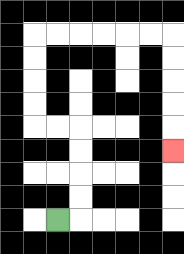{'start': '[2, 9]', 'end': '[7, 6]', 'path_directions': 'R,U,U,U,U,L,L,U,U,U,U,R,R,R,R,R,R,D,D,D,D,D', 'path_coordinates': '[[2, 9], [3, 9], [3, 8], [3, 7], [3, 6], [3, 5], [2, 5], [1, 5], [1, 4], [1, 3], [1, 2], [1, 1], [2, 1], [3, 1], [4, 1], [5, 1], [6, 1], [7, 1], [7, 2], [7, 3], [7, 4], [7, 5], [7, 6]]'}